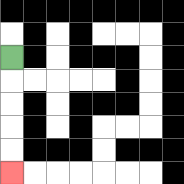{'start': '[0, 2]', 'end': '[0, 7]', 'path_directions': 'D,D,D,D,D', 'path_coordinates': '[[0, 2], [0, 3], [0, 4], [0, 5], [0, 6], [0, 7]]'}